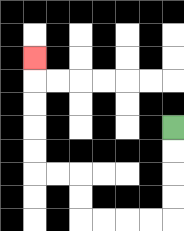{'start': '[7, 5]', 'end': '[1, 2]', 'path_directions': 'D,D,D,D,L,L,L,L,U,U,L,L,U,U,U,U,U', 'path_coordinates': '[[7, 5], [7, 6], [7, 7], [7, 8], [7, 9], [6, 9], [5, 9], [4, 9], [3, 9], [3, 8], [3, 7], [2, 7], [1, 7], [1, 6], [1, 5], [1, 4], [1, 3], [1, 2]]'}